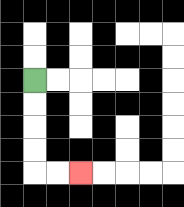{'start': '[1, 3]', 'end': '[3, 7]', 'path_directions': 'D,D,D,D,R,R', 'path_coordinates': '[[1, 3], [1, 4], [1, 5], [1, 6], [1, 7], [2, 7], [3, 7]]'}